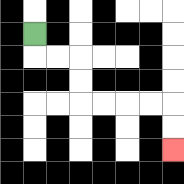{'start': '[1, 1]', 'end': '[7, 6]', 'path_directions': 'D,R,R,D,D,R,R,R,R,D,D', 'path_coordinates': '[[1, 1], [1, 2], [2, 2], [3, 2], [3, 3], [3, 4], [4, 4], [5, 4], [6, 4], [7, 4], [7, 5], [7, 6]]'}